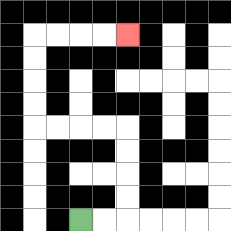{'start': '[3, 9]', 'end': '[5, 1]', 'path_directions': 'R,R,U,U,U,U,L,L,L,L,U,U,U,U,R,R,R,R', 'path_coordinates': '[[3, 9], [4, 9], [5, 9], [5, 8], [5, 7], [5, 6], [5, 5], [4, 5], [3, 5], [2, 5], [1, 5], [1, 4], [1, 3], [1, 2], [1, 1], [2, 1], [3, 1], [4, 1], [5, 1]]'}